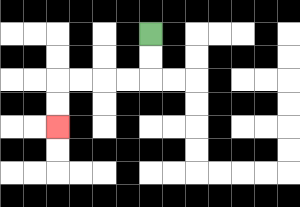{'start': '[6, 1]', 'end': '[2, 5]', 'path_directions': 'D,D,L,L,L,L,D,D', 'path_coordinates': '[[6, 1], [6, 2], [6, 3], [5, 3], [4, 3], [3, 3], [2, 3], [2, 4], [2, 5]]'}